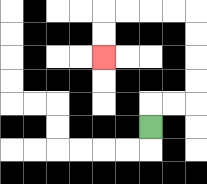{'start': '[6, 5]', 'end': '[4, 2]', 'path_directions': 'U,R,R,U,U,U,U,L,L,L,L,D,D', 'path_coordinates': '[[6, 5], [6, 4], [7, 4], [8, 4], [8, 3], [8, 2], [8, 1], [8, 0], [7, 0], [6, 0], [5, 0], [4, 0], [4, 1], [4, 2]]'}